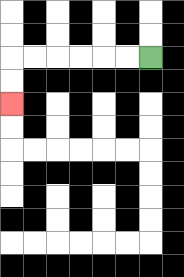{'start': '[6, 2]', 'end': '[0, 4]', 'path_directions': 'L,L,L,L,L,L,D,D', 'path_coordinates': '[[6, 2], [5, 2], [4, 2], [3, 2], [2, 2], [1, 2], [0, 2], [0, 3], [0, 4]]'}